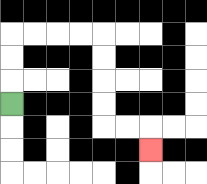{'start': '[0, 4]', 'end': '[6, 6]', 'path_directions': 'U,U,U,R,R,R,R,D,D,D,D,R,R,D', 'path_coordinates': '[[0, 4], [0, 3], [0, 2], [0, 1], [1, 1], [2, 1], [3, 1], [4, 1], [4, 2], [4, 3], [4, 4], [4, 5], [5, 5], [6, 5], [6, 6]]'}